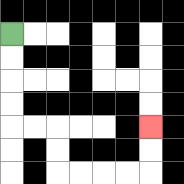{'start': '[0, 1]', 'end': '[6, 5]', 'path_directions': 'D,D,D,D,R,R,D,D,R,R,R,R,U,U', 'path_coordinates': '[[0, 1], [0, 2], [0, 3], [0, 4], [0, 5], [1, 5], [2, 5], [2, 6], [2, 7], [3, 7], [4, 7], [5, 7], [6, 7], [6, 6], [6, 5]]'}